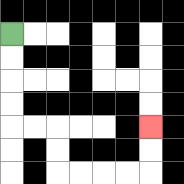{'start': '[0, 1]', 'end': '[6, 5]', 'path_directions': 'D,D,D,D,R,R,D,D,R,R,R,R,U,U', 'path_coordinates': '[[0, 1], [0, 2], [0, 3], [0, 4], [0, 5], [1, 5], [2, 5], [2, 6], [2, 7], [3, 7], [4, 7], [5, 7], [6, 7], [6, 6], [6, 5]]'}